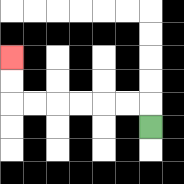{'start': '[6, 5]', 'end': '[0, 2]', 'path_directions': 'U,L,L,L,L,L,L,U,U', 'path_coordinates': '[[6, 5], [6, 4], [5, 4], [4, 4], [3, 4], [2, 4], [1, 4], [0, 4], [0, 3], [0, 2]]'}